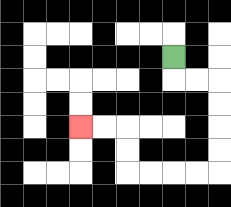{'start': '[7, 2]', 'end': '[3, 5]', 'path_directions': 'D,R,R,D,D,D,D,L,L,L,L,U,U,L,L', 'path_coordinates': '[[7, 2], [7, 3], [8, 3], [9, 3], [9, 4], [9, 5], [9, 6], [9, 7], [8, 7], [7, 7], [6, 7], [5, 7], [5, 6], [5, 5], [4, 5], [3, 5]]'}